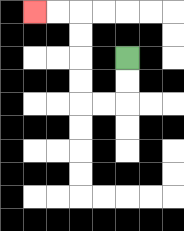{'start': '[5, 2]', 'end': '[1, 0]', 'path_directions': 'D,D,L,L,U,U,U,U,L,L', 'path_coordinates': '[[5, 2], [5, 3], [5, 4], [4, 4], [3, 4], [3, 3], [3, 2], [3, 1], [3, 0], [2, 0], [1, 0]]'}